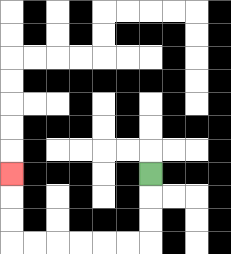{'start': '[6, 7]', 'end': '[0, 7]', 'path_directions': 'D,D,D,L,L,L,L,L,L,U,U,U', 'path_coordinates': '[[6, 7], [6, 8], [6, 9], [6, 10], [5, 10], [4, 10], [3, 10], [2, 10], [1, 10], [0, 10], [0, 9], [0, 8], [0, 7]]'}